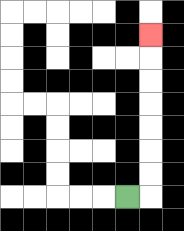{'start': '[5, 8]', 'end': '[6, 1]', 'path_directions': 'R,U,U,U,U,U,U,U', 'path_coordinates': '[[5, 8], [6, 8], [6, 7], [6, 6], [6, 5], [6, 4], [6, 3], [6, 2], [6, 1]]'}